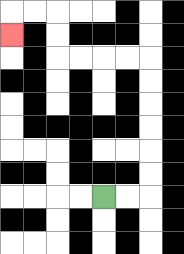{'start': '[4, 8]', 'end': '[0, 1]', 'path_directions': 'R,R,U,U,U,U,U,U,L,L,L,L,U,U,L,L,D', 'path_coordinates': '[[4, 8], [5, 8], [6, 8], [6, 7], [6, 6], [6, 5], [6, 4], [6, 3], [6, 2], [5, 2], [4, 2], [3, 2], [2, 2], [2, 1], [2, 0], [1, 0], [0, 0], [0, 1]]'}